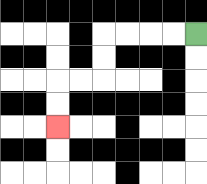{'start': '[8, 1]', 'end': '[2, 5]', 'path_directions': 'L,L,L,L,D,D,L,L,D,D', 'path_coordinates': '[[8, 1], [7, 1], [6, 1], [5, 1], [4, 1], [4, 2], [4, 3], [3, 3], [2, 3], [2, 4], [2, 5]]'}